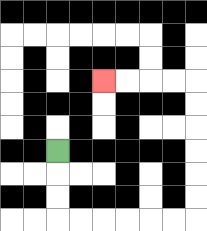{'start': '[2, 6]', 'end': '[4, 3]', 'path_directions': 'D,D,D,R,R,R,R,R,R,U,U,U,U,U,U,L,L,L,L', 'path_coordinates': '[[2, 6], [2, 7], [2, 8], [2, 9], [3, 9], [4, 9], [5, 9], [6, 9], [7, 9], [8, 9], [8, 8], [8, 7], [8, 6], [8, 5], [8, 4], [8, 3], [7, 3], [6, 3], [5, 3], [4, 3]]'}